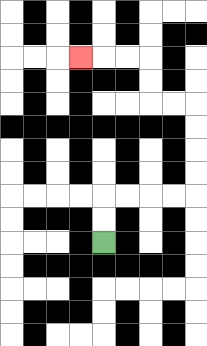{'start': '[4, 10]', 'end': '[3, 2]', 'path_directions': 'U,U,R,R,R,R,U,U,U,U,L,L,U,U,L,L,L', 'path_coordinates': '[[4, 10], [4, 9], [4, 8], [5, 8], [6, 8], [7, 8], [8, 8], [8, 7], [8, 6], [8, 5], [8, 4], [7, 4], [6, 4], [6, 3], [6, 2], [5, 2], [4, 2], [3, 2]]'}